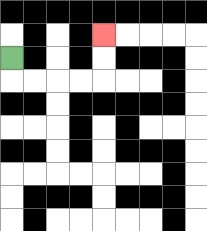{'start': '[0, 2]', 'end': '[4, 1]', 'path_directions': 'D,R,R,R,R,U,U', 'path_coordinates': '[[0, 2], [0, 3], [1, 3], [2, 3], [3, 3], [4, 3], [4, 2], [4, 1]]'}